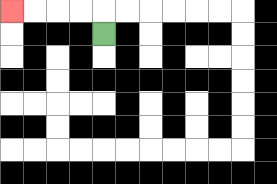{'start': '[4, 1]', 'end': '[0, 0]', 'path_directions': 'U,L,L,L,L', 'path_coordinates': '[[4, 1], [4, 0], [3, 0], [2, 0], [1, 0], [0, 0]]'}